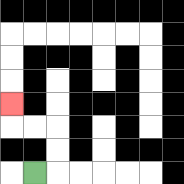{'start': '[1, 7]', 'end': '[0, 4]', 'path_directions': 'R,U,U,L,L,U', 'path_coordinates': '[[1, 7], [2, 7], [2, 6], [2, 5], [1, 5], [0, 5], [0, 4]]'}